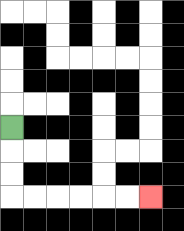{'start': '[0, 5]', 'end': '[6, 8]', 'path_directions': 'D,D,D,R,R,R,R,R,R', 'path_coordinates': '[[0, 5], [0, 6], [0, 7], [0, 8], [1, 8], [2, 8], [3, 8], [4, 8], [5, 8], [6, 8]]'}